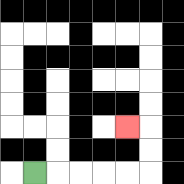{'start': '[1, 7]', 'end': '[5, 5]', 'path_directions': 'R,R,R,R,R,U,U,L', 'path_coordinates': '[[1, 7], [2, 7], [3, 7], [4, 7], [5, 7], [6, 7], [6, 6], [6, 5], [5, 5]]'}